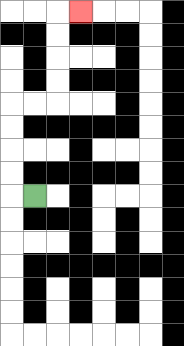{'start': '[1, 8]', 'end': '[3, 0]', 'path_directions': 'L,U,U,U,U,R,R,U,U,U,U,R', 'path_coordinates': '[[1, 8], [0, 8], [0, 7], [0, 6], [0, 5], [0, 4], [1, 4], [2, 4], [2, 3], [2, 2], [2, 1], [2, 0], [3, 0]]'}